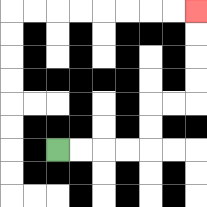{'start': '[2, 6]', 'end': '[8, 0]', 'path_directions': 'R,R,R,R,U,U,R,R,U,U,U,U', 'path_coordinates': '[[2, 6], [3, 6], [4, 6], [5, 6], [6, 6], [6, 5], [6, 4], [7, 4], [8, 4], [8, 3], [8, 2], [8, 1], [8, 0]]'}